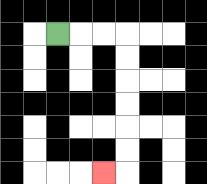{'start': '[2, 1]', 'end': '[4, 7]', 'path_directions': 'R,R,R,D,D,D,D,D,D,L', 'path_coordinates': '[[2, 1], [3, 1], [4, 1], [5, 1], [5, 2], [5, 3], [5, 4], [5, 5], [5, 6], [5, 7], [4, 7]]'}